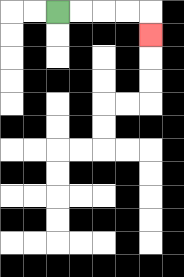{'start': '[2, 0]', 'end': '[6, 1]', 'path_directions': 'R,R,R,R,D', 'path_coordinates': '[[2, 0], [3, 0], [4, 0], [5, 0], [6, 0], [6, 1]]'}